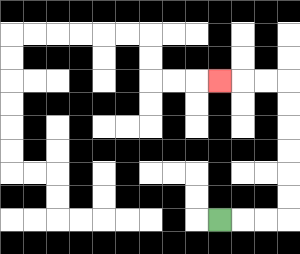{'start': '[9, 9]', 'end': '[9, 3]', 'path_directions': 'R,R,R,U,U,U,U,U,U,L,L,L', 'path_coordinates': '[[9, 9], [10, 9], [11, 9], [12, 9], [12, 8], [12, 7], [12, 6], [12, 5], [12, 4], [12, 3], [11, 3], [10, 3], [9, 3]]'}